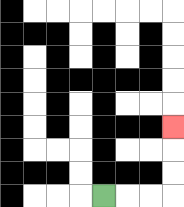{'start': '[4, 8]', 'end': '[7, 5]', 'path_directions': 'R,R,R,U,U,U', 'path_coordinates': '[[4, 8], [5, 8], [6, 8], [7, 8], [7, 7], [7, 6], [7, 5]]'}